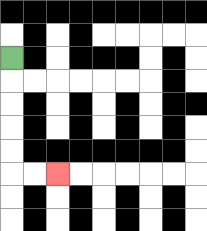{'start': '[0, 2]', 'end': '[2, 7]', 'path_directions': 'D,D,D,D,D,R,R', 'path_coordinates': '[[0, 2], [0, 3], [0, 4], [0, 5], [0, 6], [0, 7], [1, 7], [2, 7]]'}